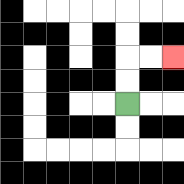{'start': '[5, 4]', 'end': '[7, 2]', 'path_directions': 'U,U,R,R', 'path_coordinates': '[[5, 4], [5, 3], [5, 2], [6, 2], [7, 2]]'}